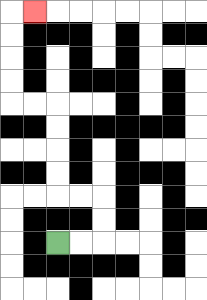{'start': '[2, 10]', 'end': '[1, 0]', 'path_directions': 'R,R,U,U,L,L,U,U,U,U,L,L,U,U,U,U,R', 'path_coordinates': '[[2, 10], [3, 10], [4, 10], [4, 9], [4, 8], [3, 8], [2, 8], [2, 7], [2, 6], [2, 5], [2, 4], [1, 4], [0, 4], [0, 3], [0, 2], [0, 1], [0, 0], [1, 0]]'}